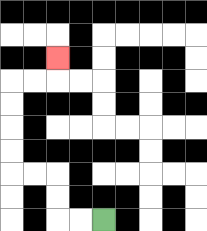{'start': '[4, 9]', 'end': '[2, 2]', 'path_directions': 'L,L,U,U,L,L,U,U,U,U,R,R,U', 'path_coordinates': '[[4, 9], [3, 9], [2, 9], [2, 8], [2, 7], [1, 7], [0, 7], [0, 6], [0, 5], [0, 4], [0, 3], [1, 3], [2, 3], [2, 2]]'}